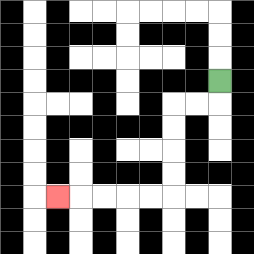{'start': '[9, 3]', 'end': '[2, 8]', 'path_directions': 'D,L,L,D,D,D,D,L,L,L,L,L', 'path_coordinates': '[[9, 3], [9, 4], [8, 4], [7, 4], [7, 5], [7, 6], [7, 7], [7, 8], [6, 8], [5, 8], [4, 8], [3, 8], [2, 8]]'}